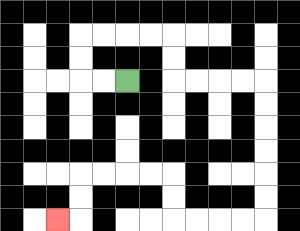{'start': '[5, 3]', 'end': '[2, 9]', 'path_directions': 'L,L,U,U,R,R,R,R,D,D,R,R,R,R,D,D,D,D,D,D,L,L,L,L,U,U,L,L,L,L,D,D,L', 'path_coordinates': '[[5, 3], [4, 3], [3, 3], [3, 2], [3, 1], [4, 1], [5, 1], [6, 1], [7, 1], [7, 2], [7, 3], [8, 3], [9, 3], [10, 3], [11, 3], [11, 4], [11, 5], [11, 6], [11, 7], [11, 8], [11, 9], [10, 9], [9, 9], [8, 9], [7, 9], [7, 8], [7, 7], [6, 7], [5, 7], [4, 7], [3, 7], [3, 8], [3, 9], [2, 9]]'}